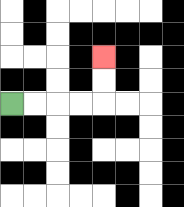{'start': '[0, 4]', 'end': '[4, 2]', 'path_directions': 'R,R,R,R,U,U', 'path_coordinates': '[[0, 4], [1, 4], [2, 4], [3, 4], [4, 4], [4, 3], [4, 2]]'}